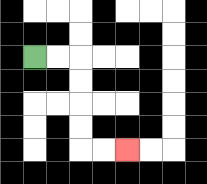{'start': '[1, 2]', 'end': '[5, 6]', 'path_directions': 'R,R,D,D,D,D,R,R', 'path_coordinates': '[[1, 2], [2, 2], [3, 2], [3, 3], [3, 4], [3, 5], [3, 6], [4, 6], [5, 6]]'}